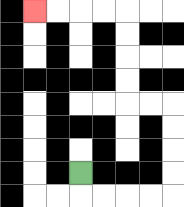{'start': '[3, 7]', 'end': '[1, 0]', 'path_directions': 'D,R,R,R,R,U,U,U,U,L,L,U,U,U,U,L,L,L,L', 'path_coordinates': '[[3, 7], [3, 8], [4, 8], [5, 8], [6, 8], [7, 8], [7, 7], [7, 6], [7, 5], [7, 4], [6, 4], [5, 4], [5, 3], [5, 2], [5, 1], [5, 0], [4, 0], [3, 0], [2, 0], [1, 0]]'}